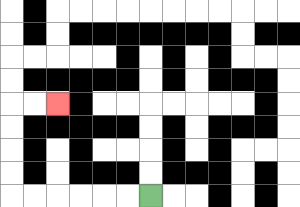{'start': '[6, 8]', 'end': '[2, 4]', 'path_directions': 'L,L,L,L,L,L,U,U,U,U,R,R', 'path_coordinates': '[[6, 8], [5, 8], [4, 8], [3, 8], [2, 8], [1, 8], [0, 8], [0, 7], [0, 6], [0, 5], [0, 4], [1, 4], [2, 4]]'}